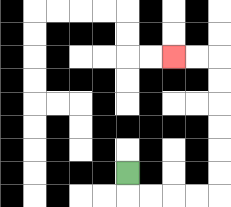{'start': '[5, 7]', 'end': '[7, 2]', 'path_directions': 'D,R,R,R,R,U,U,U,U,U,U,L,L', 'path_coordinates': '[[5, 7], [5, 8], [6, 8], [7, 8], [8, 8], [9, 8], [9, 7], [9, 6], [9, 5], [9, 4], [9, 3], [9, 2], [8, 2], [7, 2]]'}